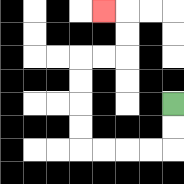{'start': '[7, 4]', 'end': '[4, 0]', 'path_directions': 'D,D,L,L,L,L,U,U,U,U,R,R,U,U,L', 'path_coordinates': '[[7, 4], [7, 5], [7, 6], [6, 6], [5, 6], [4, 6], [3, 6], [3, 5], [3, 4], [3, 3], [3, 2], [4, 2], [5, 2], [5, 1], [5, 0], [4, 0]]'}